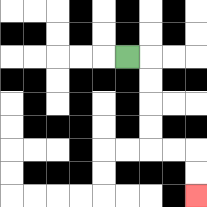{'start': '[5, 2]', 'end': '[8, 8]', 'path_directions': 'R,D,D,D,D,R,R,D,D', 'path_coordinates': '[[5, 2], [6, 2], [6, 3], [6, 4], [6, 5], [6, 6], [7, 6], [8, 6], [8, 7], [8, 8]]'}